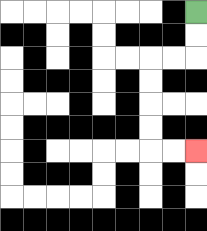{'start': '[8, 0]', 'end': '[8, 6]', 'path_directions': 'D,D,L,L,D,D,D,D,R,R', 'path_coordinates': '[[8, 0], [8, 1], [8, 2], [7, 2], [6, 2], [6, 3], [6, 4], [6, 5], [6, 6], [7, 6], [8, 6]]'}